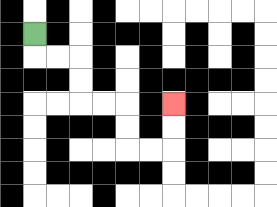{'start': '[1, 1]', 'end': '[7, 4]', 'path_directions': 'D,R,R,D,D,R,R,D,D,R,R,U,U', 'path_coordinates': '[[1, 1], [1, 2], [2, 2], [3, 2], [3, 3], [3, 4], [4, 4], [5, 4], [5, 5], [5, 6], [6, 6], [7, 6], [7, 5], [7, 4]]'}